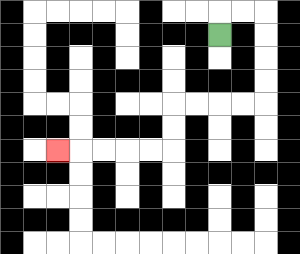{'start': '[9, 1]', 'end': '[2, 6]', 'path_directions': 'U,R,R,D,D,D,D,L,L,L,L,D,D,L,L,L,L,L', 'path_coordinates': '[[9, 1], [9, 0], [10, 0], [11, 0], [11, 1], [11, 2], [11, 3], [11, 4], [10, 4], [9, 4], [8, 4], [7, 4], [7, 5], [7, 6], [6, 6], [5, 6], [4, 6], [3, 6], [2, 6]]'}